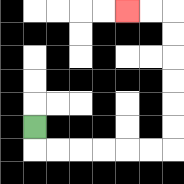{'start': '[1, 5]', 'end': '[5, 0]', 'path_directions': 'D,R,R,R,R,R,R,U,U,U,U,U,U,L,L', 'path_coordinates': '[[1, 5], [1, 6], [2, 6], [3, 6], [4, 6], [5, 6], [6, 6], [7, 6], [7, 5], [7, 4], [7, 3], [7, 2], [7, 1], [7, 0], [6, 0], [5, 0]]'}